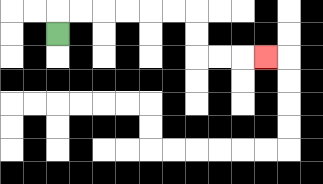{'start': '[2, 1]', 'end': '[11, 2]', 'path_directions': 'U,R,R,R,R,R,R,D,D,R,R,R', 'path_coordinates': '[[2, 1], [2, 0], [3, 0], [4, 0], [5, 0], [6, 0], [7, 0], [8, 0], [8, 1], [8, 2], [9, 2], [10, 2], [11, 2]]'}